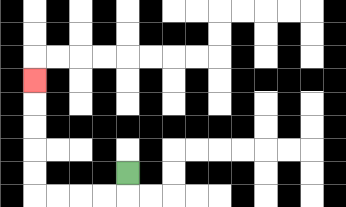{'start': '[5, 7]', 'end': '[1, 3]', 'path_directions': 'D,L,L,L,L,U,U,U,U,U', 'path_coordinates': '[[5, 7], [5, 8], [4, 8], [3, 8], [2, 8], [1, 8], [1, 7], [1, 6], [1, 5], [1, 4], [1, 3]]'}